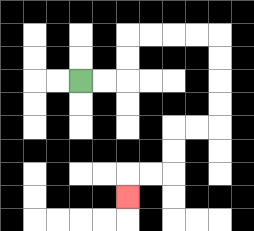{'start': '[3, 3]', 'end': '[5, 8]', 'path_directions': 'R,R,U,U,R,R,R,R,D,D,D,D,L,L,D,D,L,L,D', 'path_coordinates': '[[3, 3], [4, 3], [5, 3], [5, 2], [5, 1], [6, 1], [7, 1], [8, 1], [9, 1], [9, 2], [9, 3], [9, 4], [9, 5], [8, 5], [7, 5], [7, 6], [7, 7], [6, 7], [5, 7], [5, 8]]'}